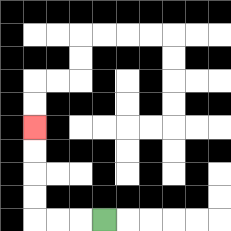{'start': '[4, 9]', 'end': '[1, 5]', 'path_directions': 'L,L,L,U,U,U,U', 'path_coordinates': '[[4, 9], [3, 9], [2, 9], [1, 9], [1, 8], [1, 7], [1, 6], [1, 5]]'}